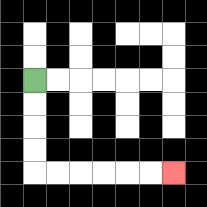{'start': '[1, 3]', 'end': '[7, 7]', 'path_directions': 'D,D,D,D,R,R,R,R,R,R', 'path_coordinates': '[[1, 3], [1, 4], [1, 5], [1, 6], [1, 7], [2, 7], [3, 7], [4, 7], [5, 7], [6, 7], [7, 7]]'}